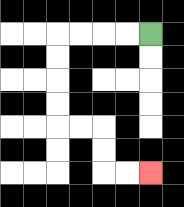{'start': '[6, 1]', 'end': '[6, 7]', 'path_directions': 'L,L,L,L,D,D,D,D,R,R,D,D,R,R', 'path_coordinates': '[[6, 1], [5, 1], [4, 1], [3, 1], [2, 1], [2, 2], [2, 3], [2, 4], [2, 5], [3, 5], [4, 5], [4, 6], [4, 7], [5, 7], [6, 7]]'}